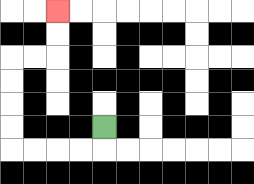{'start': '[4, 5]', 'end': '[2, 0]', 'path_directions': 'D,L,L,L,L,U,U,U,U,R,R,U,U', 'path_coordinates': '[[4, 5], [4, 6], [3, 6], [2, 6], [1, 6], [0, 6], [0, 5], [0, 4], [0, 3], [0, 2], [1, 2], [2, 2], [2, 1], [2, 0]]'}